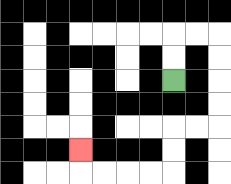{'start': '[7, 3]', 'end': '[3, 6]', 'path_directions': 'U,U,R,R,D,D,D,D,L,L,D,D,L,L,L,L,U', 'path_coordinates': '[[7, 3], [7, 2], [7, 1], [8, 1], [9, 1], [9, 2], [9, 3], [9, 4], [9, 5], [8, 5], [7, 5], [7, 6], [7, 7], [6, 7], [5, 7], [4, 7], [3, 7], [3, 6]]'}